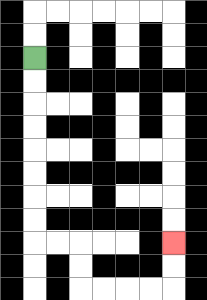{'start': '[1, 2]', 'end': '[7, 10]', 'path_directions': 'D,D,D,D,D,D,D,D,R,R,D,D,R,R,R,R,U,U', 'path_coordinates': '[[1, 2], [1, 3], [1, 4], [1, 5], [1, 6], [1, 7], [1, 8], [1, 9], [1, 10], [2, 10], [3, 10], [3, 11], [3, 12], [4, 12], [5, 12], [6, 12], [7, 12], [7, 11], [7, 10]]'}